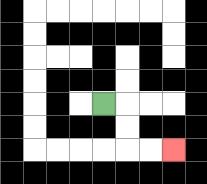{'start': '[4, 4]', 'end': '[7, 6]', 'path_directions': 'R,D,D,R,R', 'path_coordinates': '[[4, 4], [5, 4], [5, 5], [5, 6], [6, 6], [7, 6]]'}